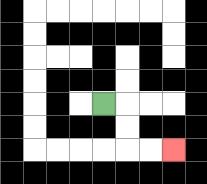{'start': '[4, 4]', 'end': '[7, 6]', 'path_directions': 'R,D,D,R,R', 'path_coordinates': '[[4, 4], [5, 4], [5, 5], [5, 6], [6, 6], [7, 6]]'}